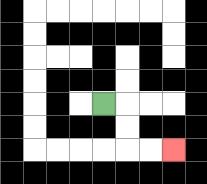{'start': '[4, 4]', 'end': '[7, 6]', 'path_directions': 'R,D,D,R,R', 'path_coordinates': '[[4, 4], [5, 4], [5, 5], [5, 6], [6, 6], [7, 6]]'}